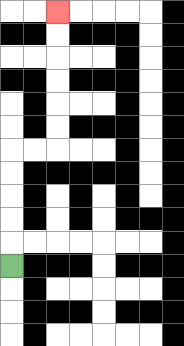{'start': '[0, 11]', 'end': '[2, 0]', 'path_directions': 'U,U,U,U,U,R,R,U,U,U,U,U,U', 'path_coordinates': '[[0, 11], [0, 10], [0, 9], [0, 8], [0, 7], [0, 6], [1, 6], [2, 6], [2, 5], [2, 4], [2, 3], [2, 2], [2, 1], [2, 0]]'}